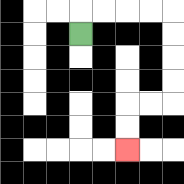{'start': '[3, 1]', 'end': '[5, 6]', 'path_directions': 'U,R,R,R,R,D,D,D,D,L,L,D,D', 'path_coordinates': '[[3, 1], [3, 0], [4, 0], [5, 0], [6, 0], [7, 0], [7, 1], [7, 2], [7, 3], [7, 4], [6, 4], [5, 4], [5, 5], [5, 6]]'}